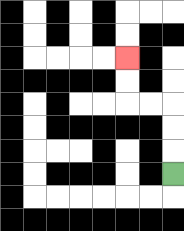{'start': '[7, 7]', 'end': '[5, 2]', 'path_directions': 'U,U,U,L,L,U,U', 'path_coordinates': '[[7, 7], [7, 6], [7, 5], [7, 4], [6, 4], [5, 4], [5, 3], [5, 2]]'}